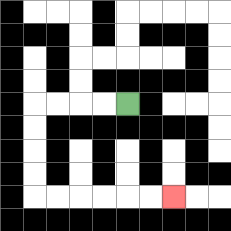{'start': '[5, 4]', 'end': '[7, 8]', 'path_directions': 'L,L,L,L,D,D,D,D,R,R,R,R,R,R', 'path_coordinates': '[[5, 4], [4, 4], [3, 4], [2, 4], [1, 4], [1, 5], [1, 6], [1, 7], [1, 8], [2, 8], [3, 8], [4, 8], [5, 8], [6, 8], [7, 8]]'}